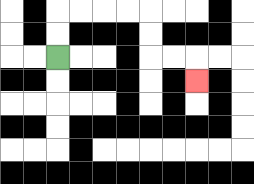{'start': '[2, 2]', 'end': '[8, 3]', 'path_directions': 'U,U,R,R,R,R,D,D,R,R,D', 'path_coordinates': '[[2, 2], [2, 1], [2, 0], [3, 0], [4, 0], [5, 0], [6, 0], [6, 1], [6, 2], [7, 2], [8, 2], [8, 3]]'}